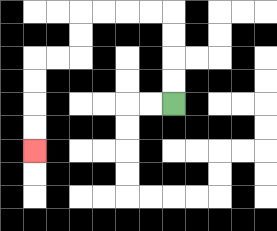{'start': '[7, 4]', 'end': '[1, 6]', 'path_directions': 'U,U,U,U,L,L,L,L,D,D,L,L,D,D,D,D', 'path_coordinates': '[[7, 4], [7, 3], [7, 2], [7, 1], [7, 0], [6, 0], [5, 0], [4, 0], [3, 0], [3, 1], [3, 2], [2, 2], [1, 2], [1, 3], [1, 4], [1, 5], [1, 6]]'}